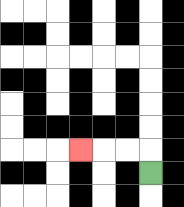{'start': '[6, 7]', 'end': '[3, 6]', 'path_directions': 'U,L,L,L', 'path_coordinates': '[[6, 7], [6, 6], [5, 6], [4, 6], [3, 6]]'}